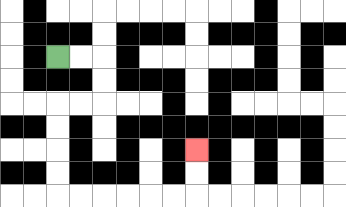{'start': '[2, 2]', 'end': '[8, 6]', 'path_directions': 'R,R,D,D,L,L,D,D,D,D,R,R,R,R,R,R,U,U', 'path_coordinates': '[[2, 2], [3, 2], [4, 2], [4, 3], [4, 4], [3, 4], [2, 4], [2, 5], [2, 6], [2, 7], [2, 8], [3, 8], [4, 8], [5, 8], [6, 8], [7, 8], [8, 8], [8, 7], [8, 6]]'}